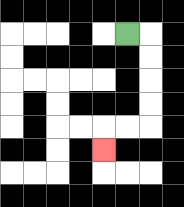{'start': '[5, 1]', 'end': '[4, 6]', 'path_directions': 'R,D,D,D,D,L,L,D', 'path_coordinates': '[[5, 1], [6, 1], [6, 2], [6, 3], [6, 4], [6, 5], [5, 5], [4, 5], [4, 6]]'}